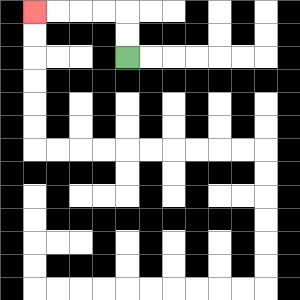{'start': '[5, 2]', 'end': '[1, 0]', 'path_directions': 'U,U,L,L,L,L', 'path_coordinates': '[[5, 2], [5, 1], [5, 0], [4, 0], [3, 0], [2, 0], [1, 0]]'}